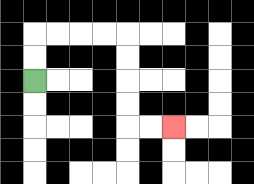{'start': '[1, 3]', 'end': '[7, 5]', 'path_directions': 'U,U,R,R,R,R,D,D,D,D,R,R', 'path_coordinates': '[[1, 3], [1, 2], [1, 1], [2, 1], [3, 1], [4, 1], [5, 1], [5, 2], [5, 3], [5, 4], [5, 5], [6, 5], [7, 5]]'}